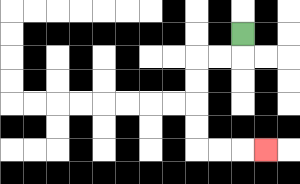{'start': '[10, 1]', 'end': '[11, 6]', 'path_directions': 'D,L,L,D,D,D,D,R,R,R', 'path_coordinates': '[[10, 1], [10, 2], [9, 2], [8, 2], [8, 3], [8, 4], [8, 5], [8, 6], [9, 6], [10, 6], [11, 6]]'}